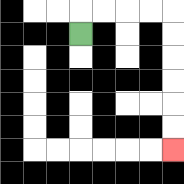{'start': '[3, 1]', 'end': '[7, 6]', 'path_directions': 'U,R,R,R,R,D,D,D,D,D,D', 'path_coordinates': '[[3, 1], [3, 0], [4, 0], [5, 0], [6, 0], [7, 0], [7, 1], [7, 2], [7, 3], [7, 4], [7, 5], [7, 6]]'}